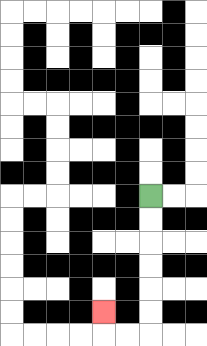{'start': '[6, 8]', 'end': '[4, 13]', 'path_directions': 'D,D,D,D,D,D,L,L,U', 'path_coordinates': '[[6, 8], [6, 9], [6, 10], [6, 11], [6, 12], [6, 13], [6, 14], [5, 14], [4, 14], [4, 13]]'}